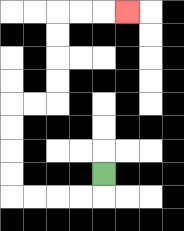{'start': '[4, 7]', 'end': '[5, 0]', 'path_directions': 'D,L,L,L,L,U,U,U,U,R,R,U,U,U,U,R,R,R', 'path_coordinates': '[[4, 7], [4, 8], [3, 8], [2, 8], [1, 8], [0, 8], [0, 7], [0, 6], [0, 5], [0, 4], [1, 4], [2, 4], [2, 3], [2, 2], [2, 1], [2, 0], [3, 0], [4, 0], [5, 0]]'}